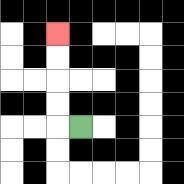{'start': '[3, 5]', 'end': '[2, 1]', 'path_directions': 'L,U,U,U,U', 'path_coordinates': '[[3, 5], [2, 5], [2, 4], [2, 3], [2, 2], [2, 1]]'}